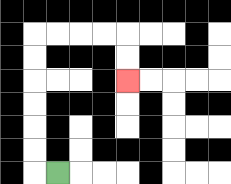{'start': '[2, 7]', 'end': '[5, 3]', 'path_directions': 'L,U,U,U,U,U,U,R,R,R,R,D,D', 'path_coordinates': '[[2, 7], [1, 7], [1, 6], [1, 5], [1, 4], [1, 3], [1, 2], [1, 1], [2, 1], [3, 1], [4, 1], [5, 1], [5, 2], [5, 3]]'}